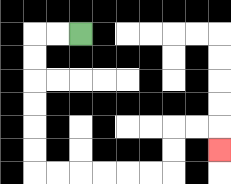{'start': '[3, 1]', 'end': '[9, 6]', 'path_directions': 'L,L,D,D,D,D,D,D,R,R,R,R,R,R,U,U,R,R,D', 'path_coordinates': '[[3, 1], [2, 1], [1, 1], [1, 2], [1, 3], [1, 4], [1, 5], [1, 6], [1, 7], [2, 7], [3, 7], [4, 7], [5, 7], [6, 7], [7, 7], [7, 6], [7, 5], [8, 5], [9, 5], [9, 6]]'}